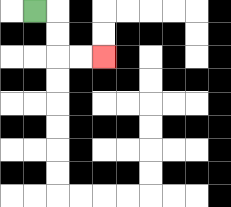{'start': '[1, 0]', 'end': '[4, 2]', 'path_directions': 'R,D,D,R,R', 'path_coordinates': '[[1, 0], [2, 0], [2, 1], [2, 2], [3, 2], [4, 2]]'}